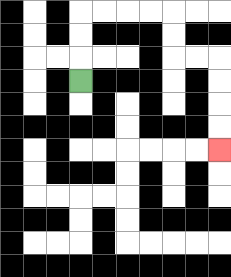{'start': '[3, 3]', 'end': '[9, 6]', 'path_directions': 'U,U,U,R,R,R,R,D,D,R,R,D,D,D,D', 'path_coordinates': '[[3, 3], [3, 2], [3, 1], [3, 0], [4, 0], [5, 0], [6, 0], [7, 0], [7, 1], [7, 2], [8, 2], [9, 2], [9, 3], [9, 4], [9, 5], [9, 6]]'}